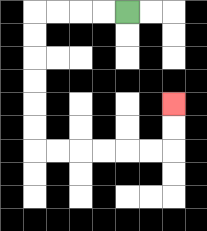{'start': '[5, 0]', 'end': '[7, 4]', 'path_directions': 'L,L,L,L,D,D,D,D,D,D,R,R,R,R,R,R,U,U', 'path_coordinates': '[[5, 0], [4, 0], [3, 0], [2, 0], [1, 0], [1, 1], [1, 2], [1, 3], [1, 4], [1, 5], [1, 6], [2, 6], [3, 6], [4, 6], [5, 6], [6, 6], [7, 6], [7, 5], [7, 4]]'}